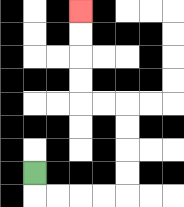{'start': '[1, 7]', 'end': '[3, 0]', 'path_directions': 'D,R,R,R,R,U,U,U,U,L,L,U,U,U,U', 'path_coordinates': '[[1, 7], [1, 8], [2, 8], [3, 8], [4, 8], [5, 8], [5, 7], [5, 6], [5, 5], [5, 4], [4, 4], [3, 4], [3, 3], [3, 2], [3, 1], [3, 0]]'}